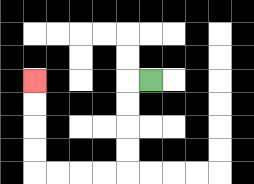{'start': '[6, 3]', 'end': '[1, 3]', 'path_directions': 'L,D,D,D,D,L,L,L,L,U,U,U,U', 'path_coordinates': '[[6, 3], [5, 3], [5, 4], [5, 5], [5, 6], [5, 7], [4, 7], [3, 7], [2, 7], [1, 7], [1, 6], [1, 5], [1, 4], [1, 3]]'}